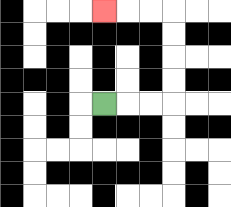{'start': '[4, 4]', 'end': '[4, 0]', 'path_directions': 'R,R,R,U,U,U,U,L,L,L', 'path_coordinates': '[[4, 4], [5, 4], [6, 4], [7, 4], [7, 3], [7, 2], [7, 1], [7, 0], [6, 0], [5, 0], [4, 0]]'}